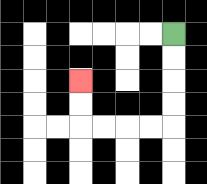{'start': '[7, 1]', 'end': '[3, 3]', 'path_directions': 'D,D,D,D,L,L,L,L,U,U', 'path_coordinates': '[[7, 1], [7, 2], [7, 3], [7, 4], [7, 5], [6, 5], [5, 5], [4, 5], [3, 5], [3, 4], [3, 3]]'}